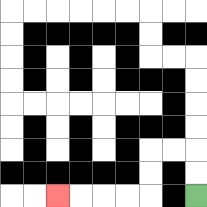{'start': '[8, 8]', 'end': '[2, 8]', 'path_directions': 'U,U,L,L,D,D,L,L,L,L', 'path_coordinates': '[[8, 8], [8, 7], [8, 6], [7, 6], [6, 6], [6, 7], [6, 8], [5, 8], [4, 8], [3, 8], [2, 8]]'}